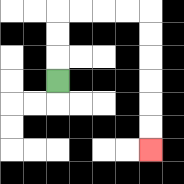{'start': '[2, 3]', 'end': '[6, 6]', 'path_directions': 'U,U,U,R,R,R,R,D,D,D,D,D,D', 'path_coordinates': '[[2, 3], [2, 2], [2, 1], [2, 0], [3, 0], [4, 0], [5, 0], [6, 0], [6, 1], [6, 2], [6, 3], [6, 4], [6, 5], [6, 6]]'}